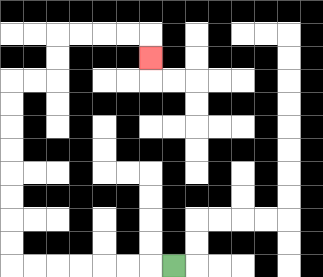{'start': '[7, 11]', 'end': '[6, 2]', 'path_directions': 'L,L,L,L,L,L,L,U,U,U,U,U,U,U,U,R,R,U,U,R,R,R,R,D', 'path_coordinates': '[[7, 11], [6, 11], [5, 11], [4, 11], [3, 11], [2, 11], [1, 11], [0, 11], [0, 10], [0, 9], [0, 8], [0, 7], [0, 6], [0, 5], [0, 4], [0, 3], [1, 3], [2, 3], [2, 2], [2, 1], [3, 1], [4, 1], [5, 1], [6, 1], [6, 2]]'}